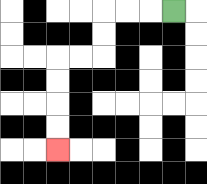{'start': '[7, 0]', 'end': '[2, 6]', 'path_directions': 'L,L,L,D,D,L,L,D,D,D,D', 'path_coordinates': '[[7, 0], [6, 0], [5, 0], [4, 0], [4, 1], [4, 2], [3, 2], [2, 2], [2, 3], [2, 4], [2, 5], [2, 6]]'}